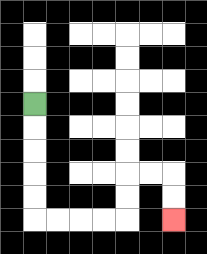{'start': '[1, 4]', 'end': '[7, 9]', 'path_directions': 'D,D,D,D,D,R,R,R,R,U,U,R,R,D,D', 'path_coordinates': '[[1, 4], [1, 5], [1, 6], [1, 7], [1, 8], [1, 9], [2, 9], [3, 9], [4, 9], [5, 9], [5, 8], [5, 7], [6, 7], [7, 7], [7, 8], [7, 9]]'}